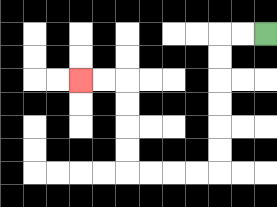{'start': '[11, 1]', 'end': '[3, 3]', 'path_directions': 'L,L,D,D,D,D,D,D,L,L,L,L,U,U,U,U,L,L', 'path_coordinates': '[[11, 1], [10, 1], [9, 1], [9, 2], [9, 3], [9, 4], [9, 5], [9, 6], [9, 7], [8, 7], [7, 7], [6, 7], [5, 7], [5, 6], [5, 5], [5, 4], [5, 3], [4, 3], [3, 3]]'}